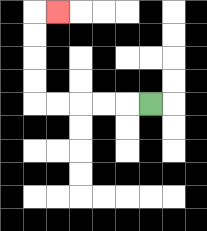{'start': '[6, 4]', 'end': '[2, 0]', 'path_directions': 'L,L,L,L,L,U,U,U,U,R', 'path_coordinates': '[[6, 4], [5, 4], [4, 4], [3, 4], [2, 4], [1, 4], [1, 3], [1, 2], [1, 1], [1, 0], [2, 0]]'}